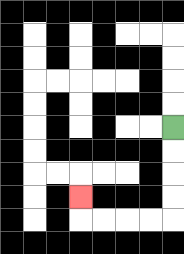{'start': '[7, 5]', 'end': '[3, 8]', 'path_directions': 'D,D,D,D,L,L,L,L,U', 'path_coordinates': '[[7, 5], [7, 6], [7, 7], [7, 8], [7, 9], [6, 9], [5, 9], [4, 9], [3, 9], [3, 8]]'}